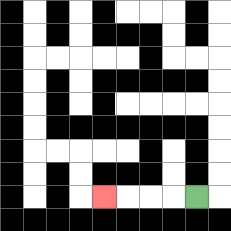{'start': '[8, 8]', 'end': '[4, 8]', 'path_directions': 'L,L,L,L', 'path_coordinates': '[[8, 8], [7, 8], [6, 8], [5, 8], [4, 8]]'}